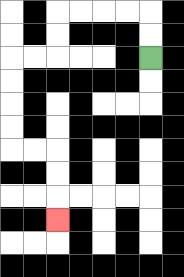{'start': '[6, 2]', 'end': '[2, 9]', 'path_directions': 'U,U,L,L,L,L,D,D,L,L,D,D,D,D,R,R,D,D,D', 'path_coordinates': '[[6, 2], [6, 1], [6, 0], [5, 0], [4, 0], [3, 0], [2, 0], [2, 1], [2, 2], [1, 2], [0, 2], [0, 3], [0, 4], [0, 5], [0, 6], [1, 6], [2, 6], [2, 7], [2, 8], [2, 9]]'}